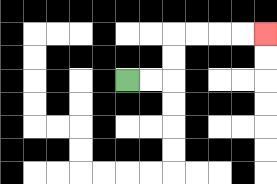{'start': '[5, 3]', 'end': '[11, 1]', 'path_directions': 'R,R,U,U,R,R,R,R', 'path_coordinates': '[[5, 3], [6, 3], [7, 3], [7, 2], [7, 1], [8, 1], [9, 1], [10, 1], [11, 1]]'}